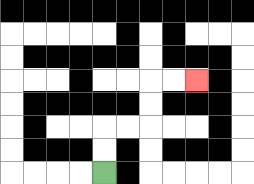{'start': '[4, 7]', 'end': '[8, 3]', 'path_directions': 'U,U,R,R,U,U,R,R', 'path_coordinates': '[[4, 7], [4, 6], [4, 5], [5, 5], [6, 5], [6, 4], [6, 3], [7, 3], [8, 3]]'}